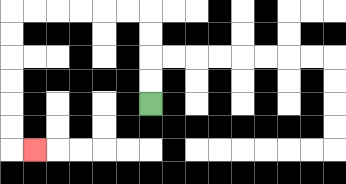{'start': '[6, 4]', 'end': '[1, 6]', 'path_directions': 'U,U,U,U,L,L,L,L,L,L,D,D,D,D,D,D,R', 'path_coordinates': '[[6, 4], [6, 3], [6, 2], [6, 1], [6, 0], [5, 0], [4, 0], [3, 0], [2, 0], [1, 0], [0, 0], [0, 1], [0, 2], [0, 3], [0, 4], [0, 5], [0, 6], [1, 6]]'}